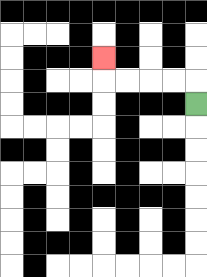{'start': '[8, 4]', 'end': '[4, 2]', 'path_directions': 'U,L,L,L,L,U', 'path_coordinates': '[[8, 4], [8, 3], [7, 3], [6, 3], [5, 3], [4, 3], [4, 2]]'}